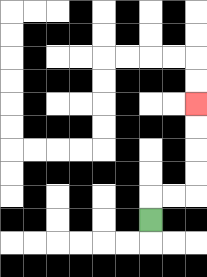{'start': '[6, 9]', 'end': '[8, 4]', 'path_directions': 'U,R,R,U,U,U,U', 'path_coordinates': '[[6, 9], [6, 8], [7, 8], [8, 8], [8, 7], [8, 6], [8, 5], [8, 4]]'}